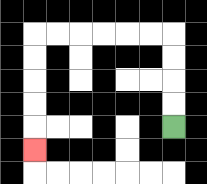{'start': '[7, 5]', 'end': '[1, 6]', 'path_directions': 'U,U,U,U,L,L,L,L,L,L,D,D,D,D,D', 'path_coordinates': '[[7, 5], [7, 4], [7, 3], [7, 2], [7, 1], [6, 1], [5, 1], [4, 1], [3, 1], [2, 1], [1, 1], [1, 2], [1, 3], [1, 4], [1, 5], [1, 6]]'}